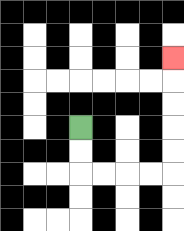{'start': '[3, 5]', 'end': '[7, 2]', 'path_directions': 'D,D,R,R,R,R,U,U,U,U,U', 'path_coordinates': '[[3, 5], [3, 6], [3, 7], [4, 7], [5, 7], [6, 7], [7, 7], [7, 6], [7, 5], [7, 4], [7, 3], [7, 2]]'}